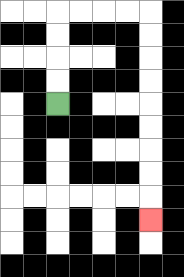{'start': '[2, 4]', 'end': '[6, 9]', 'path_directions': 'U,U,U,U,R,R,R,R,D,D,D,D,D,D,D,D,D', 'path_coordinates': '[[2, 4], [2, 3], [2, 2], [2, 1], [2, 0], [3, 0], [4, 0], [5, 0], [6, 0], [6, 1], [6, 2], [6, 3], [6, 4], [6, 5], [6, 6], [6, 7], [6, 8], [6, 9]]'}